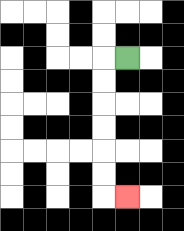{'start': '[5, 2]', 'end': '[5, 8]', 'path_directions': 'L,D,D,D,D,D,D,R', 'path_coordinates': '[[5, 2], [4, 2], [4, 3], [4, 4], [4, 5], [4, 6], [4, 7], [4, 8], [5, 8]]'}